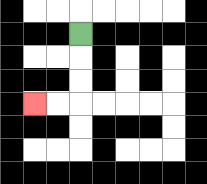{'start': '[3, 1]', 'end': '[1, 4]', 'path_directions': 'D,D,D,L,L', 'path_coordinates': '[[3, 1], [3, 2], [3, 3], [3, 4], [2, 4], [1, 4]]'}